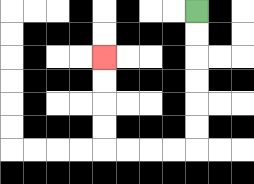{'start': '[8, 0]', 'end': '[4, 2]', 'path_directions': 'D,D,D,D,D,D,L,L,L,L,U,U,U,U', 'path_coordinates': '[[8, 0], [8, 1], [8, 2], [8, 3], [8, 4], [8, 5], [8, 6], [7, 6], [6, 6], [5, 6], [4, 6], [4, 5], [4, 4], [4, 3], [4, 2]]'}